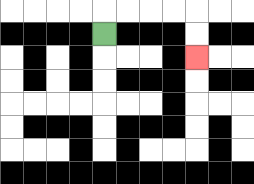{'start': '[4, 1]', 'end': '[8, 2]', 'path_directions': 'U,R,R,R,R,D,D', 'path_coordinates': '[[4, 1], [4, 0], [5, 0], [6, 0], [7, 0], [8, 0], [8, 1], [8, 2]]'}